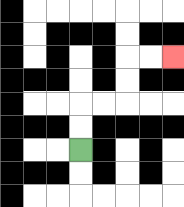{'start': '[3, 6]', 'end': '[7, 2]', 'path_directions': 'U,U,R,R,U,U,R,R', 'path_coordinates': '[[3, 6], [3, 5], [3, 4], [4, 4], [5, 4], [5, 3], [5, 2], [6, 2], [7, 2]]'}